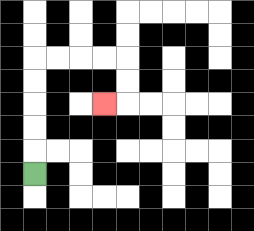{'start': '[1, 7]', 'end': '[4, 4]', 'path_directions': 'U,U,U,U,U,R,R,R,R,D,D,L', 'path_coordinates': '[[1, 7], [1, 6], [1, 5], [1, 4], [1, 3], [1, 2], [2, 2], [3, 2], [4, 2], [5, 2], [5, 3], [5, 4], [4, 4]]'}